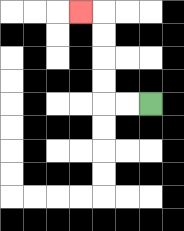{'start': '[6, 4]', 'end': '[3, 0]', 'path_directions': 'L,L,U,U,U,U,L', 'path_coordinates': '[[6, 4], [5, 4], [4, 4], [4, 3], [4, 2], [4, 1], [4, 0], [3, 0]]'}